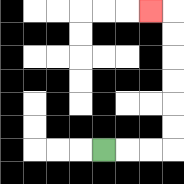{'start': '[4, 6]', 'end': '[6, 0]', 'path_directions': 'R,R,R,U,U,U,U,U,U,L', 'path_coordinates': '[[4, 6], [5, 6], [6, 6], [7, 6], [7, 5], [7, 4], [7, 3], [7, 2], [7, 1], [7, 0], [6, 0]]'}